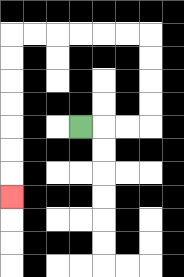{'start': '[3, 5]', 'end': '[0, 8]', 'path_directions': 'R,R,R,U,U,U,U,L,L,L,L,L,L,D,D,D,D,D,D,D', 'path_coordinates': '[[3, 5], [4, 5], [5, 5], [6, 5], [6, 4], [6, 3], [6, 2], [6, 1], [5, 1], [4, 1], [3, 1], [2, 1], [1, 1], [0, 1], [0, 2], [0, 3], [0, 4], [0, 5], [0, 6], [0, 7], [0, 8]]'}